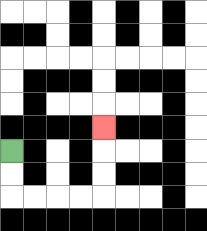{'start': '[0, 6]', 'end': '[4, 5]', 'path_directions': 'D,D,R,R,R,R,U,U,U', 'path_coordinates': '[[0, 6], [0, 7], [0, 8], [1, 8], [2, 8], [3, 8], [4, 8], [4, 7], [4, 6], [4, 5]]'}